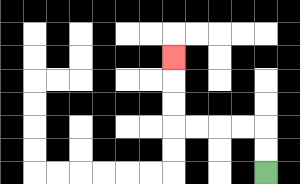{'start': '[11, 7]', 'end': '[7, 2]', 'path_directions': 'U,U,L,L,L,L,U,U,U', 'path_coordinates': '[[11, 7], [11, 6], [11, 5], [10, 5], [9, 5], [8, 5], [7, 5], [7, 4], [7, 3], [7, 2]]'}